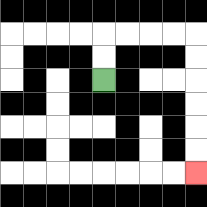{'start': '[4, 3]', 'end': '[8, 7]', 'path_directions': 'U,U,R,R,R,R,D,D,D,D,D,D', 'path_coordinates': '[[4, 3], [4, 2], [4, 1], [5, 1], [6, 1], [7, 1], [8, 1], [8, 2], [8, 3], [8, 4], [8, 5], [8, 6], [8, 7]]'}